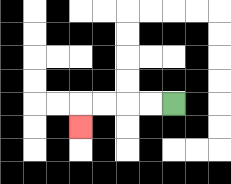{'start': '[7, 4]', 'end': '[3, 5]', 'path_directions': 'L,L,L,L,D', 'path_coordinates': '[[7, 4], [6, 4], [5, 4], [4, 4], [3, 4], [3, 5]]'}